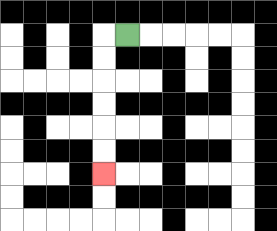{'start': '[5, 1]', 'end': '[4, 7]', 'path_directions': 'L,D,D,D,D,D,D', 'path_coordinates': '[[5, 1], [4, 1], [4, 2], [4, 3], [4, 4], [4, 5], [4, 6], [4, 7]]'}